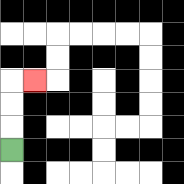{'start': '[0, 6]', 'end': '[1, 3]', 'path_directions': 'U,U,U,R', 'path_coordinates': '[[0, 6], [0, 5], [0, 4], [0, 3], [1, 3]]'}